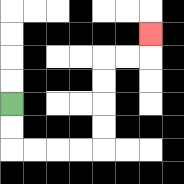{'start': '[0, 4]', 'end': '[6, 1]', 'path_directions': 'D,D,R,R,R,R,U,U,U,U,R,R,U', 'path_coordinates': '[[0, 4], [0, 5], [0, 6], [1, 6], [2, 6], [3, 6], [4, 6], [4, 5], [4, 4], [4, 3], [4, 2], [5, 2], [6, 2], [6, 1]]'}